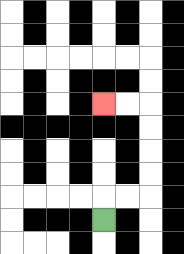{'start': '[4, 9]', 'end': '[4, 4]', 'path_directions': 'U,R,R,U,U,U,U,L,L', 'path_coordinates': '[[4, 9], [4, 8], [5, 8], [6, 8], [6, 7], [6, 6], [6, 5], [6, 4], [5, 4], [4, 4]]'}